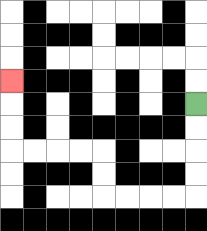{'start': '[8, 4]', 'end': '[0, 3]', 'path_directions': 'D,D,D,D,L,L,L,L,U,U,L,L,L,L,U,U,U', 'path_coordinates': '[[8, 4], [8, 5], [8, 6], [8, 7], [8, 8], [7, 8], [6, 8], [5, 8], [4, 8], [4, 7], [4, 6], [3, 6], [2, 6], [1, 6], [0, 6], [0, 5], [0, 4], [0, 3]]'}